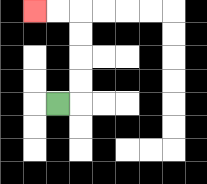{'start': '[2, 4]', 'end': '[1, 0]', 'path_directions': 'R,U,U,U,U,L,L', 'path_coordinates': '[[2, 4], [3, 4], [3, 3], [3, 2], [3, 1], [3, 0], [2, 0], [1, 0]]'}